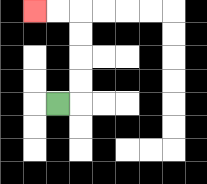{'start': '[2, 4]', 'end': '[1, 0]', 'path_directions': 'R,U,U,U,U,L,L', 'path_coordinates': '[[2, 4], [3, 4], [3, 3], [3, 2], [3, 1], [3, 0], [2, 0], [1, 0]]'}